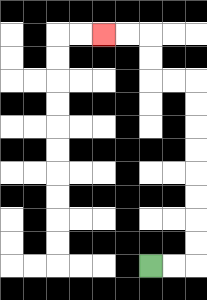{'start': '[6, 11]', 'end': '[4, 1]', 'path_directions': 'R,R,U,U,U,U,U,U,U,U,L,L,U,U,L,L', 'path_coordinates': '[[6, 11], [7, 11], [8, 11], [8, 10], [8, 9], [8, 8], [8, 7], [8, 6], [8, 5], [8, 4], [8, 3], [7, 3], [6, 3], [6, 2], [6, 1], [5, 1], [4, 1]]'}